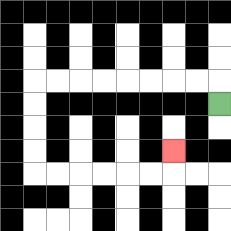{'start': '[9, 4]', 'end': '[7, 6]', 'path_directions': 'U,L,L,L,L,L,L,L,L,D,D,D,D,R,R,R,R,R,R,U', 'path_coordinates': '[[9, 4], [9, 3], [8, 3], [7, 3], [6, 3], [5, 3], [4, 3], [3, 3], [2, 3], [1, 3], [1, 4], [1, 5], [1, 6], [1, 7], [2, 7], [3, 7], [4, 7], [5, 7], [6, 7], [7, 7], [7, 6]]'}